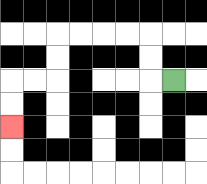{'start': '[7, 3]', 'end': '[0, 5]', 'path_directions': 'L,U,U,L,L,L,L,D,D,L,L,D,D', 'path_coordinates': '[[7, 3], [6, 3], [6, 2], [6, 1], [5, 1], [4, 1], [3, 1], [2, 1], [2, 2], [2, 3], [1, 3], [0, 3], [0, 4], [0, 5]]'}